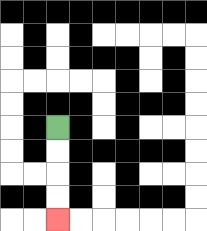{'start': '[2, 5]', 'end': '[2, 9]', 'path_directions': 'D,D,D,D', 'path_coordinates': '[[2, 5], [2, 6], [2, 7], [2, 8], [2, 9]]'}